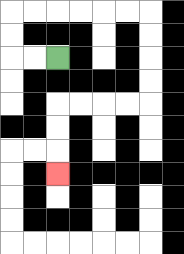{'start': '[2, 2]', 'end': '[2, 7]', 'path_directions': 'L,L,U,U,R,R,R,R,R,R,D,D,D,D,L,L,L,L,D,D,D', 'path_coordinates': '[[2, 2], [1, 2], [0, 2], [0, 1], [0, 0], [1, 0], [2, 0], [3, 0], [4, 0], [5, 0], [6, 0], [6, 1], [6, 2], [6, 3], [6, 4], [5, 4], [4, 4], [3, 4], [2, 4], [2, 5], [2, 6], [2, 7]]'}